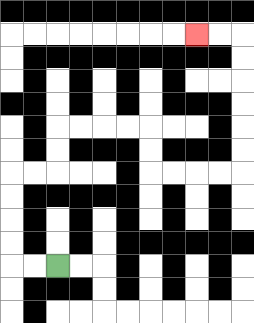{'start': '[2, 11]', 'end': '[8, 1]', 'path_directions': 'L,L,U,U,U,U,R,R,U,U,R,R,R,R,D,D,R,R,R,R,U,U,U,U,U,U,L,L', 'path_coordinates': '[[2, 11], [1, 11], [0, 11], [0, 10], [0, 9], [0, 8], [0, 7], [1, 7], [2, 7], [2, 6], [2, 5], [3, 5], [4, 5], [5, 5], [6, 5], [6, 6], [6, 7], [7, 7], [8, 7], [9, 7], [10, 7], [10, 6], [10, 5], [10, 4], [10, 3], [10, 2], [10, 1], [9, 1], [8, 1]]'}